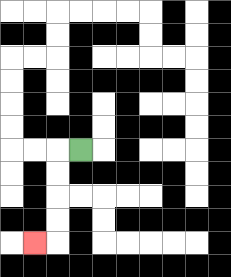{'start': '[3, 6]', 'end': '[1, 10]', 'path_directions': 'L,D,D,D,D,L', 'path_coordinates': '[[3, 6], [2, 6], [2, 7], [2, 8], [2, 9], [2, 10], [1, 10]]'}